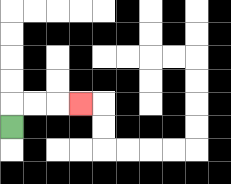{'start': '[0, 5]', 'end': '[3, 4]', 'path_directions': 'U,R,R,R', 'path_coordinates': '[[0, 5], [0, 4], [1, 4], [2, 4], [3, 4]]'}